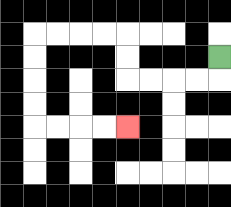{'start': '[9, 2]', 'end': '[5, 5]', 'path_directions': 'D,L,L,L,L,U,U,L,L,L,L,D,D,D,D,R,R,R,R', 'path_coordinates': '[[9, 2], [9, 3], [8, 3], [7, 3], [6, 3], [5, 3], [5, 2], [5, 1], [4, 1], [3, 1], [2, 1], [1, 1], [1, 2], [1, 3], [1, 4], [1, 5], [2, 5], [3, 5], [4, 5], [5, 5]]'}